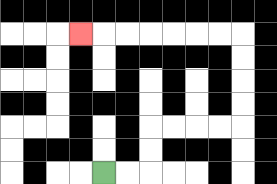{'start': '[4, 7]', 'end': '[3, 1]', 'path_directions': 'R,R,U,U,R,R,R,R,U,U,U,U,L,L,L,L,L,L,L', 'path_coordinates': '[[4, 7], [5, 7], [6, 7], [6, 6], [6, 5], [7, 5], [8, 5], [9, 5], [10, 5], [10, 4], [10, 3], [10, 2], [10, 1], [9, 1], [8, 1], [7, 1], [6, 1], [5, 1], [4, 1], [3, 1]]'}